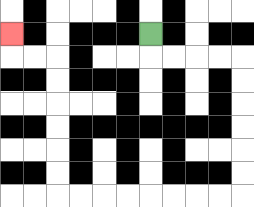{'start': '[6, 1]', 'end': '[0, 1]', 'path_directions': 'D,R,R,R,R,D,D,D,D,D,D,L,L,L,L,L,L,L,L,U,U,U,U,U,U,L,L,U', 'path_coordinates': '[[6, 1], [6, 2], [7, 2], [8, 2], [9, 2], [10, 2], [10, 3], [10, 4], [10, 5], [10, 6], [10, 7], [10, 8], [9, 8], [8, 8], [7, 8], [6, 8], [5, 8], [4, 8], [3, 8], [2, 8], [2, 7], [2, 6], [2, 5], [2, 4], [2, 3], [2, 2], [1, 2], [0, 2], [0, 1]]'}